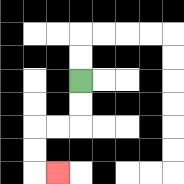{'start': '[3, 3]', 'end': '[2, 7]', 'path_directions': 'D,D,L,L,D,D,R', 'path_coordinates': '[[3, 3], [3, 4], [3, 5], [2, 5], [1, 5], [1, 6], [1, 7], [2, 7]]'}